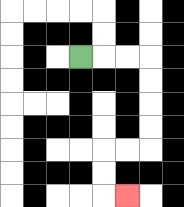{'start': '[3, 2]', 'end': '[5, 8]', 'path_directions': 'R,R,R,D,D,D,D,L,L,D,D,R', 'path_coordinates': '[[3, 2], [4, 2], [5, 2], [6, 2], [6, 3], [6, 4], [6, 5], [6, 6], [5, 6], [4, 6], [4, 7], [4, 8], [5, 8]]'}